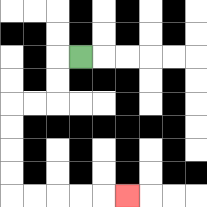{'start': '[3, 2]', 'end': '[5, 8]', 'path_directions': 'L,D,D,L,L,D,D,D,D,R,R,R,R,R', 'path_coordinates': '[[3, 2], [2, 2], [2, 3], [2, 4], [1, 4], [0, 4], [0, 5], [0, 6], [0, 7], [0, 8], [1, 8], [2, 8], [3, 8], [4, 8], [5, 8]]'}